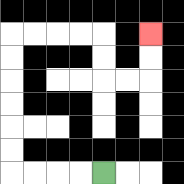{'start': '[4, 7]', 'end': '[6, 1]', 'path_directions': 'L,L,L,L,U,U,U,U,U,U,R,R,R,R,D,D,R,R,U,U', 'path_coordinates': '[[4, 7], [3, 7], [2, 7], [1, 7], [0, 7], [0, 6], [0, 5], [0, 4], [0, 3], [0, 2], [0, 1], [1, 1], [2, 1], [3, 1], [4, 1], [4, 2], [4, 3], [5, 3], [6, 3], [6, 2], [6, 1]]'}